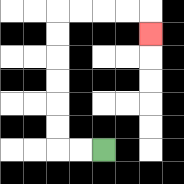{'start': '[4, 6]', 'end': '[6, 1]', 'path_directions': 'L,L,U,U,U,U,U,U,R,R,R,R,D', 'path_coordinates': '[[4, 6], [3, 6], [2, 6], [2, 5], [2, 4], [2, 3], [2, 2], [2, 1], [2, 0], [3, 0], [4, 0], [5, 0], [6, 0], [6, 1]]'}